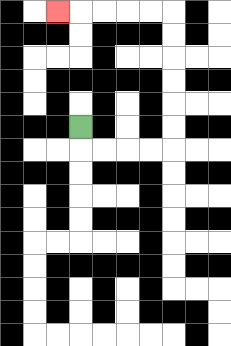{'start': '[3, 5]', 'end': '[2, 0]', 'path_directions': 'D,R,R,R,R,U,U,U,U,U,U,L,L,L,L,L', 'path_coordinates': '[[3, 5], [3, 6], [4, 6], [5, 6], [6, 6], [7, 6], [7, 5], [7, 4], [7, 3], [7, 2], [7, 1], [7, 0], [6, 0], [5, 0], [4, 0], [3, 0], [2, 0]]'}